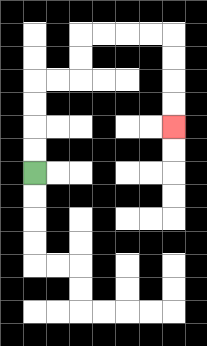{'start': '[1, 7]', 'end': '[7, 5]', 'path_directions': 'U,U,U,U,R,R,U,U,R,R,R,R,D,D,D,D', 'path_coordinates': '[[1, 7], [1, 6], [1, 5], [1, 4], [1, 3], [2, 3], [3, 3], [3, 2], [3, 1], [4, 1], [5, 1], [6, 1], [7, 1], [7, 2], [7, 3], [7, 4], [7, 5]]'}